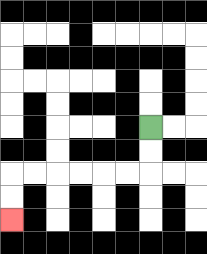{'start': '[6, 5]', 'end': '[0, 9]', 'path_directions': 'D,D,L,L,L,L,L,L,D,D', 'path_coordinates': '[[6, 5], [6, 6], [6, 7], [5, 7], [4, 7], [3, 7], [2, 7], [1, 7], [0, 7], [0, 8], [0, 9]]'}